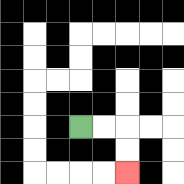{'start': '[3, 5]', 'end': '[5, 7]', 'path_directions': 'R,R,D,D', 'path_coordinates': '[[3, 5], [4, 5], [5, 5], [5, 6], [5, 7]]'}